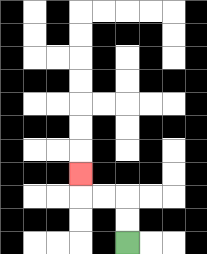{'start': '[5, 10]', 'end': '[3, 7]', 'path_directions': 'U,U,L,L,U', 'path_coordinates': '[[5, 10], [5, 9], [5, 8], [4, 8], [3, 8], [3, 7]]'}